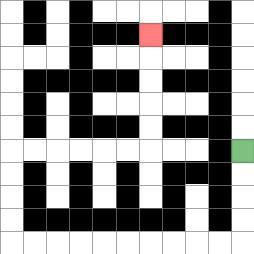{'start': '[10, 6]', 'end': '[6, 1]', 'path_directions': 'D,D,D,D,L,L,L,L,L,L,L,L,L,L,U,U,U,U,R,R,R,R,R,R,U,U,U,U,U', 'path_coordinates': '[[10, 6], [10, 7], [10, 8], [10, 9], [10, 10], [9, 10], [8, 10], [7, 10], [6, 10], [5, 10], [4, 10], [3, 10], [2, 10], [1, 10], [0, 10], [0, 9], [0, 8], [0, 7], [0, 6], [1, 6], [2, 6], [3, 6], [4, 6], [5, 6], [6, 6], [6, 5], [6, 4], [6, 3], [6, 2], [6, 1]]'}